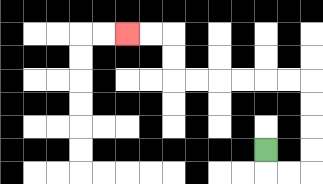{'start': '[11, 6]', 'end': '[5, 1]', 'path_directions': 'D,R,R,U,U,U,U,L,L,L,L,L,L,U,U,L,L', 'path_coordinates': '[[11, 6], [11, 7], [12, 7], [13, 7], [13, 6], [13, 5], [13, 4], [13, 3], [12, 3], [11, 3], [10, 3], [9, 3], [8, 3], [7, 3], [7, 2], [7, 1], [6, 1], [5, 1]]'}